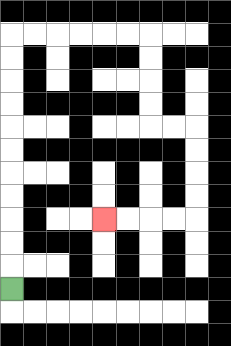{'start': '[0, 12]', 'end': '[4, 9]', 'path_directions': 'U,U,U,U,U,U,U,U,U,U,U,R,R,R,R,R,R,D,D,D,D,R,R,D,D,D,D,L,L,L,L', 'path_coordinates': '[[0, 12], [0, 11], [0, 10], [0, 9], [0, 8], [0, 7], [0, 6], [0, 5], [0, 4], [0, 3], [0, 2], [0, 1], [1, 1], [2, 1], [3, 1], [4, 1], [5, 1], [6, 1], [6, 2], [6, 3], [6, 4], [6, 5], [7, 5], [8, 5], [8, 6], [8, 7], [8, 8], [8, 9], [7, 9], [6, 9], [5, 9], [4, 9]]'}